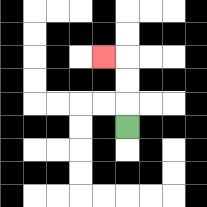{'start': '[5, 5]', 'end': '[4, 2]', 'path_directions': 'U,U,U,L', 'path_coordinates': '[[5, 5], [5, 4], [5, 3], [5, 2], [4, 2]]'}